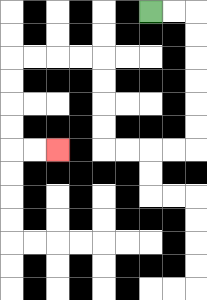{'start': '[6, 0]', 'end': '[2, 6]', 'path_directions': 'R,R,D,D,D,D,D,D,L,L,L,L,U,U,U,U,L,L,L,L,D,D,D,D,R,R', 'path_coordinates': '[[6, 0], [7, 0], [8, 0], [8, 1], [8, 2], [8, 3], [8, 4], [8, 5], [8, 6], [7, 6], [6, 6], [5, 6], [4, 6], [4, 5], [4, 4], [4, 3], [4, 2], [3, 2], [2, 2], [1, 2], [0, 2], [0, 3], [0, 4], [0, 5], [0, 6], [1, 6], [2, 6]]'}